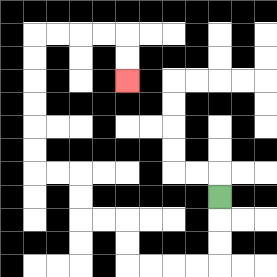{'start': '[9, 8]', 'end': '[5, 3]', 'path_directions': 'D,D,D,L,L,L,L,U,U,L,L,U,U,L,L,U,U,U,U,U,U,R,R,R,R,D,D', 'path_coordinates': '[[9, 8], [9, 9], [9, 10], [9, 11], [8, 11], [7, 11], [6, 11], [5, 11], [5, 10], [5, 9], [4, 9], [3, 9], [3, 8], [3, 7], [2, 7], [1, 7], [1, 6], [1, 5], [1, 4], [1, 3], [1, 2], [1, 1], [2, 1], [3, 1], [4, 1], [5, 1], [5, 2], [5, 3]]'}